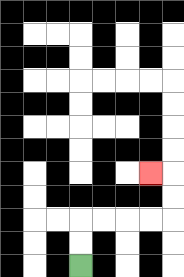{'start': '[3, 11]', 'end': '[6, 7]', 'path_directions': 'U,U,R,R,R,R,U,U,L', 'path_coordinates': '[[3, 11], [3, 10], [3, 9], [4, 9], [5, 9], [6, 9], [7, 9], [7, 8], [7, 7], [6, 7]]'}